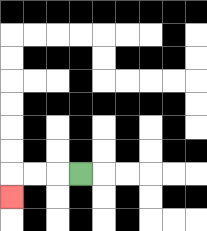{'start': '[3, 7]', 'end': '[0, 8]', 'path_directions': 'L,L,L,D', 'path_coordinates': '[[3, 7], [2, 7], [1, 7], [0, 7], [0, 8]]'}